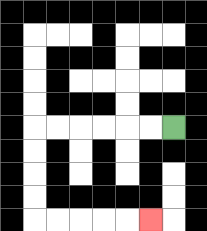{'start': '[7, 5]', 'end': '[6, 9]', 'path_directions': 'L,L,L,L,L,L,D,D,D,D,R,R,R,R,R', 'path_coordinates': '[[7, 5], [6, 5], [5, 5], [4, 5], [3, 5], [2, 5], [1, 5], [1, 6], [1, 7], [1, 8], [1, 9], [2, 9], [3, 9], [4, 9], [5, 9], [6, 9]]'}